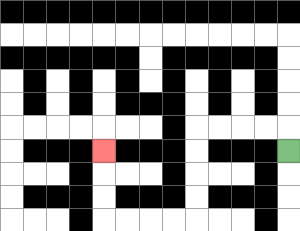{'start': '[12, 6]', 'end': '[4, 6]', 'path_directions': 'U,L,L,L,L,D,D,D,D,L,L,L,L,U,U,U', 'path_coordinates': '[[12, 6], [12, 5], [11, 5], [10, 5], [9, 5], [8, 5], [8, 6], [8, 7], [8, 8], [8, 9], [7, 9], [6, 9], [5, 9], [4, 9], [4, 8], [4, 7], [4, 6]]'}